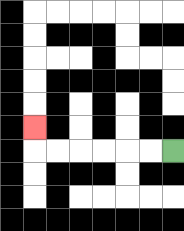{'start': '[7, 6]', 'end': '[1, 5]', 'path_directions': 'L,L,L,L,L,L,U', 'path_coordinates': '[[7, 6], [6, 6], [5, 6], [4, 6], [3, 6], [2, 6], [1, 6], [1, 5]]'}